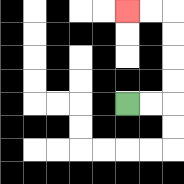{'start': '[5, 4]', 'end': '[5, 0]', 'path_directions': 'R,R,U,U,U,U,L,L', 'path_coordinates': '[[5, 4], [6, 4], [7, 4], [7, 3], [7, 2], [7, 1], [7, 0], [6, 0], [5, 0]]'}